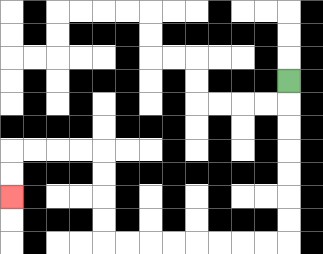{'start': '[12, 3]', 'end': '[0, 8]', 'path_directions': 'D,D,D,D,D,D,D,L,L,L,L,L,L,L,L,U,U,U,U,L,L,L,L,D,D', 'path_coordinates': '[[12, 3], [12, 4], [12, 5], [12, 6], [12, 7], [12, 8], [12, 9], [12, 10], [11, 10], [10, 10], [9, 10], [8, 10], [7, 10], [6, 10], [5, 10], [4, 10], [4, 9], [4, 8], [4, 7], [4, 6], [3, 6], [2, 6], [1, 6], [0, 6], [0, 7], [0, 8]]'}